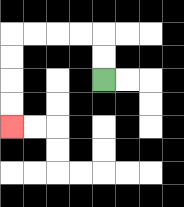{'start': '[4, 3]', 'end': '[0, 5]', 'path_directions': 'U,U,L,L,L,L,D,D,D,D', 'path_coordinates': '[[4, 3], [4, 2], [4, 1], [3, 1], [2, 1], [1, 1], [0, 1], [0, 2], [0, 3], [0, 4], [0, 5]]'}